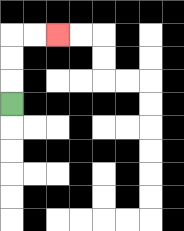{'start': '[0, 4]', 'end': '[2, 1]', 'path_directions': 'U,U,U,R,R', 'path_coordinates': '[[0, 4], [0, 3], [0, 2], [0, 1], [1, 1], [2, 1]]'}